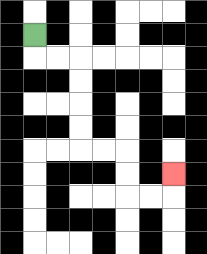{'start': '[1, 1]', 'end': '[7, 7]', 'path_directions': 'D,R,R,D,D,D,D,R,R,D,D,R,R,U', 'path_coordinates': '[[1, 1], [1, 2], [2, 2], [3, 2], [3, 3], [3, 4], [3, 5], [3, 6], [4, 6], [5, 6], [5, 7], [5, 8], [6, 8], [7, 8], [7, 7]]'}